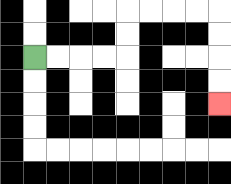{'start': '[1, 2]', 'end': '[9, 4]', 'path_directions': 'R,R,R,R,U,U,R,R,R,R,D,D,D,D', 'path_coordinates': '[[1, 2], [2, 2], [3, 2], [4, 2], [5, 2], [5, 1], [5, 0], [6, 0], [7, 0], [8, 0], [9, 0], [9, 1], [9, 2], [9, 3], [9, 4]]'}